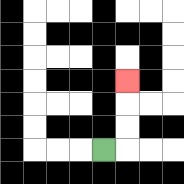{'start': '[4, 6]', 'end': '[5, 3]', 'path_directions': 'R,U,U,U', 'path_coordinates': '[[4, 6], [5, 6], [5, 5], [5, 4], [5, 3]]'}